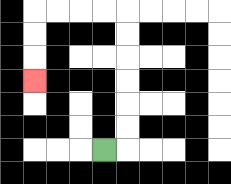{'start': '[4, 6]', 'end': '[1, 3]', 'path_directions': 'R,U,U,U,U,U,U,L,L,L,L,D,D,D', 'path_coordinates': '[[4, 6], [5, 6], [5, 5], [5, 4], [5, 3], [5, 2], [5, 1], [5, 0], [4, 0], [3, 0], [2, 0], [1, 0], [1, 1], [1, 2], [1, 3]]'}